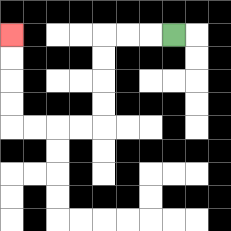{'start': '[7, 1]', 'end': '[0, 1]', 'path_directions': 'L,L,L,D,D,D,D,L,L,L,L,U,U,U,U', 'path_coordinates': '[[7, 1], [6, 1], [5, 1], [4, 1], [4, 2], [4, 3], [4, 4], [4, 5], [3, 5], [2, 5], [1, 5], [0, 5], [0, 4], [0, 3], [0, 2], [0, 1]]'}